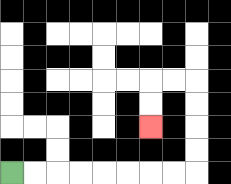{'start': '[0, 7]', 'end': '[6, 5]', 'path_directions': 'R,R,R,R,R,R,R,R,U,U,U,U,L,L,D,D', 'path_coordinates': '[[0, 7], [1, 7], [2, 7], [3, 7], [4, 7], [5, 7], [6, 7], [7, 7], [8, 7], [8, 6], [8, 5], [8, 4], [8, 3], [7, 3], [6, 3], [6, 4], [6, 5]]'}